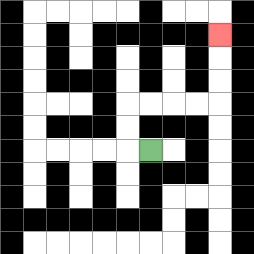{'start': '[6, 6]', 'end': '[9, 1]', 'path_directions': 'L,U,U,R,R,R,R,U,U,U', 'path_coordinates': '[[6, 6], [5, 6], [5, 5], [5, 4], [6, 4], [7, 4], [8, 4], [9, 4], [9, 3], [9, 2], [9, 1]]'}